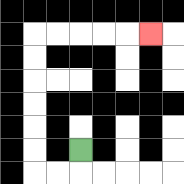{'start': '[3, 6]', 'end': '[6, 1]', 'path_directions': 'D,L,L,U,U,U,U,U,U,R,R,R,R,R', 'path_coordinates': '[[3, 6], [3, 7], [2, 7], [1, 7], [1, 6], [1, 5], [1, 4], [1, 3], [1, 2], [1, 1], [2, 1], [3, 1], [4, 1], [5, 1], [6, 1]]'}